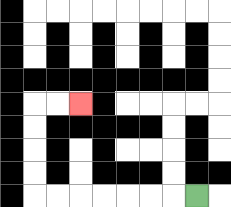{'start': '[8, 8]', 'end': '[3, 4]', 'path_directions': 'L,L,L,L,L,L,L,U,U,U,U,R,R', 'path_coordinates': '[[8, 8], [7, 8], [6, 8], [5, 8], [4, 8], [3, 8], [2, 8], [1, 8], [1, 7], [1, 6], [1, 5], [1, 4], [2, 4], [3, 4]]'}